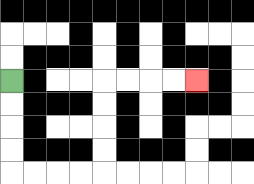{'start': '[0, 3]', 'end': '[8, 3]', 'path_directions': 'D,D,D,D,R,R,R,R,U,U,U,U,R,R,R,R', 'path_coordinates': '[[0, 3], [0, 4], [0, 5], [0, 6], [0, 7], [1, 7], [2, 7], [3, 7], [4, 7], [4, 6], [4, 5], [4, 4], [4, 3], [5, 3], [6, 3], [7, 3], [8, 3]]'}